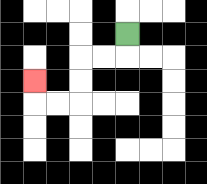{'start': '[5, 1]', 'end': '[1, 3]', 'path_directions': 'D,L,L,D,D,L,L,U', 'path_coordinates': '[[5, 1], [5, 2], [4, 2], [3, 2], [3, 3], [3, 4], [2, 4], [1, 4], [1, 3]]'}